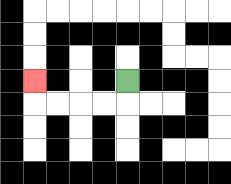{'start': '[5, 3]', 'end': '[1, 3]', 'path_directions': 'D,L,L,L,L,U', 'path_coordinates': '[[5, 3], [5, 4], [4, 4], [3, 4], [2, 4], [1, 4], [1, 3]]'}